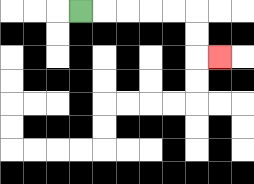{'start': '[3, 0]', 'end': '[9, 2]', 'path_directions': 'R,R,R,R,R,D,D,R', 'path_coordinates': '[[3, 0], [4, 0], [5, 0], [6, 0], [7, 0], [8, 0], [8, 1], [8, 2], [9, 2]]'}